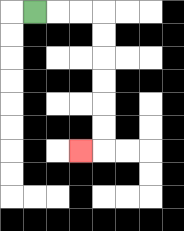{'start': '[1, 0]', 'end': '[3, 6]', 'path_directions': 'R,R,R,D,D,D,D,D,D,L', 'path_coordinates': '[[1, 0], [2, 0], [3, 0], [4, 0], [4, 1], [4, 2], [4, 3], [4, 4], [4, 5], [4, 6], [3, 6]]'}